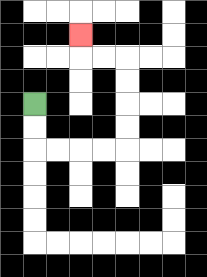{'start': '[1, 4]', 'end': '[3, 1]', 'path_directions': 'D,D,R,R,R,R,U,U,U,U,L,L,U', 'path_coordinates': '[[1, 4], [1, 5], [1, 6], [2, 6], [3, 6], [4, 6], [5, 6], [5, 5], [5, 4], [5, 3], [5, 2], [4, 2], [3, 2], [3, 1]]'}